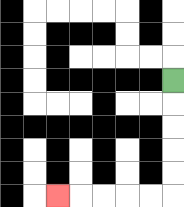{'start': '[7, 3]', 'end': '[2, 8]', 'path_directions': 'D,D,D,D,D,L,L,L,L,L', 'path_coordinates': '[[7, 3], [7, 4], [7, 5], [7, 6], [7, 7], [7, 8], [6, 8], [5, 8], [4, 8], [3, 8], [2, 8]]'}